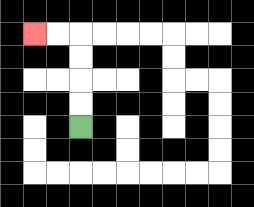{'start': '[3, 5]', 'end': '[1, 1]', 'path_directions': 'U,U,U,U,L,L', 'path_coordinates': '[[3, 5], [3, 4], [3, 3], [3, 2], [3, 1], [2, 1], [1, 1]]'}